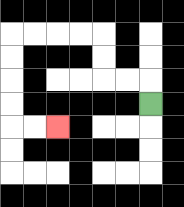{'start': '[6, 4]', 'end': '[2, 5]', 'path_directions': 'U,L,L,U,U,L,L,L,L,D,D,D,D,R,R', 'path_coordinates': '[[6, 4], [6, 3], [5, 3], [4, 3], [4, 2], [4, 1], [3, 1], [2, 1], [1, 1], [0, 1], [0, 2], [0, 3], [0, 4], [0, 5], [1, 5], [2, 5]]'}